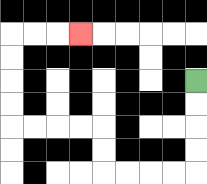{'start': '[8, 3]', 'end': '[3, 1]', 'path_directions': 'D,D,D,D,L,L,L,L,U,U,L,L,L,L,U,U,U,U,R,R,R', 'path_coordinates': '[[8, 3], [8, 4], [8, 5], [8, 6], [8, 7], [7, 7], [6, 7], [5, 7], [4, 7], [4, 6], [4, 5], [3, 5], [2, 5], [1, 5], [0, 5], [0, 4], [0, 3], [0, 2], [0, 1], [1, 1], [2, 1], [3, 1]]'}